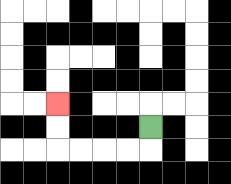{'start': '[6, 5]', 'end': '[2, 4]', 'path_directions': 'D,L,L,L,L,U,U', 'path_coordinates': '[[6, 5], [6, 6], [5, 6], [4, 6], [3, 6], [2, 6], [2, 5], [2, 4]]'}